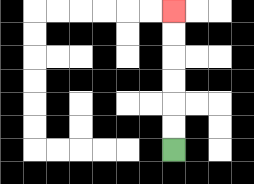{'start': '[7, 6]', 'end': '[7, 0]', 'path_directions': 'U,U,U,U,U,U', 'path_coordinates': '[[7, 6], [7, 5], [7, 4], [7, 3], [7, 2], [7, 1], [7, 0]]'}